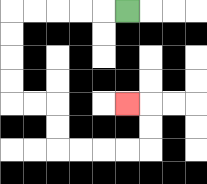{'start': '[5, 0]', 'end': '[5, 4]', 'path_directions': 'L,L,L,L,L,D,D,D,D,R,R,D,D,R,R,R,R,U,U,L', 'path_coordinates': '[[5, 0], [4, 0], [3, 0], [2, 0], [1, 0], [0, 0], [0, 1], [0, 2], [0, 3], [0, 4], [1, 4], [2, 4], [2, 5], [2, 6], [3, 6], [4, 6], [5, 6], [6, 6], [6, 5], [6, 4], [5, 4]]'}